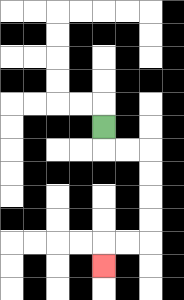{'start': '[4, 5]', 'end': '[4, 11]', 'path_directions': 'D,R,R,D,D,D,D,L,L,D', 'path_coordinates': '[[4, 5], [4, 6], [5, 6], [6, 6], [6, 7], [6, 8], [6, 9], [6, 10], [5, 10], [4, 10], [4, 11]]'}